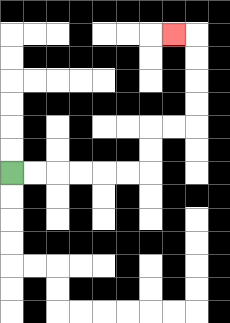{'start': '[0, 7]', 'end': '[7, 1]', 'path_directions': 'R,R,R,R,R,R,U,U,R,R,U,U,U,U,L', 'path_coordinates': '[[0, 7], [1, 7], [2, 7], [3, 7], [4, 7], [5, 7], [6, 7], [6, 6], [6, 5], [7, 5], [8, 5], [8, 4], [8, 3], [8, 2], [8, 1], [7, 1]]'}